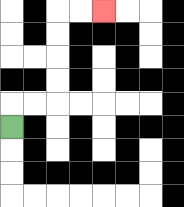{'start': '[0, 5]', 'end': '[4, 0]', 'path_directions': 'U,R,R,U,U,U,U,R,R', 'path_coordinates': '[[0, 5], [0, 4], [1, 4], [2, 4], [2, 3], [2, 2], [2, 1], [2, 0], [3, 0], [4, 0]]'}